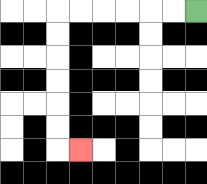{'start': '[8, 0]', 'end': '[3, 6]', 'path_directions': 'L,L,L,L,L,L,D,D,D,D,D,D,R', 'path_coordinates': '[[8, 0], [7, 0], [6, 0], [5, 0], [4, 0], [3, 0], [2, 0], [2, 1], [2, 2], [2, 3], [2, 4], [2, 5], [2, 6], [3, 6]]'}